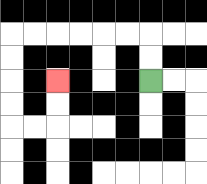{'start': '[6, 3]', 'end': '[2, 3]', 'path_directions': 'U,U,L,L,L,L,L,L,D,D,D,D,R,R,U,U', 'path_coordinates': '[[6, 3], [6, 2], [6, 1], [5, 1], [4, 1], [3, 1], [2, 1], [1, 1], [0, 1], [0, 2], [0, 3], [0, 4], [0, 5], [1, 5], [2, 5], [2, 4], [2, 3]]'}